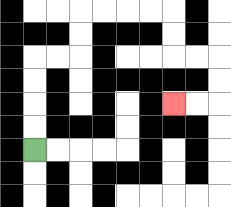{'start': '[1, 6]', 'end': '[7, 4]', 'path_directions': 'U,U,U,U,R,R,U,U,R,R,R,R,D,D,R,R,D,D,L,L', 'path_coordinates': '[[1, 6], [1, 5], [1, 4], [1, 3], [1, 2], [2, 2], [3, 2], [3, 1], [3, 0], [4, 0], [5, 0], [6, 0], [7, 0], [7, 1], [7, 2], [8, 2], [9, 2], [9, 3], [9, 4], [8, 4], [7, 4]]'}